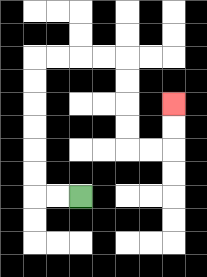{'start': '[3, 8]', 'end': '[7, 4]', 'path_directions': 'L,L,U,U,U,U,U,U,R,R,R,R,D,D,D,D,R,R,U,U', 'path_coordinates': '[[3, 8], [2, 8], [1, 8], [1, 7], [1, 6], [1, 5], [1, 4], [1, 3], [1, 2], [2, 2], [3, 2], [4, 2], [5, 2], [5, 3], [5, 4], [5, 5], [5, 6], [6, 6], [7, 6], [7, 5], [7, 4]]'}